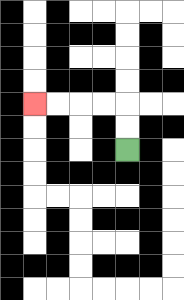{'start': '[5, 6]', 'end': '[1, 4]', 'path_directions': 'U,U,L,L,L,L', 'path_coordinates': '[[5, 6], [5, 5], [5, 4], [4, 4], [3, 4], [2, 4], [1, 4]]'}